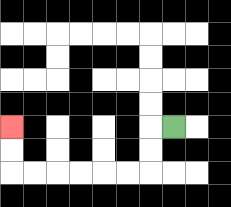{'start': '[7, 5]', 'end': '[0, 5]', 'path_directions': 'L,D,D,L,L,L,L,L,L,U,U', 'path_coordinates': '[[7, 5], [6, 5], [6, 6], [6, 7], [5, 7], [4, 7], [3, 7], [2, 7], [1, 7], [0, 7], [0, 6], [0, 5]]'}